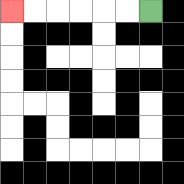{'start': '[6, 0]', 'end': '[0, 0]', 'path_directions': 'L,L,L,L,L,L', 'path_coordinates': '[[6, 0], [5, 0], [4, 0], [3, 0], [2, 0], [1, 0], [0, 0]]'}